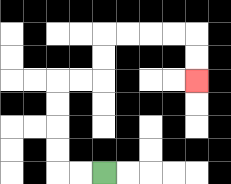{'start': '[4, 7]', 'end': '[8, 3]', 'path_directions': 'L,L,U,U,U,U,R,R,U,U,R,R,R,R,D,D', 'path_coordinates': '[[4, 7], [3, 7], [2, 7], [2, 6], [2, 5], [2, 4], [2, 3], [3, 3], [4, 3], [4, 2], [4, 1], [5, 1], [6, 1], [7, 1], [8, 1], [8, 2], [8, 3]]'}